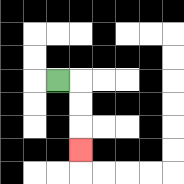{'start': '[2, 3]', 'end': '[3, 6]', 'path_directions': 'R,D,D,D', 'path_coordinates': '[[2, 3], [3, 3], [3, 4], [3, 5], [3, 6]]'}